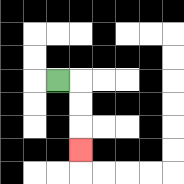{'start': '[2, 3]', 'end': '[3, 6]', 'path_directions': 'R,D,D,D', 'path_coordinates': '[[2, 3], [3, 3], [3, 4], [3, 5], [3, 6]]'}